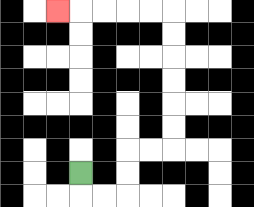{'start': '[3, 7]', 'end': '[2, 0]', 'path_directions': 'D,R,R,U,U,R,R,U,U,U,U,U,U,L,L,L,L,L', 'path_coordinates': '[[3, 7], [3, 8], [4, 8], [5, 8], [5, 7], [5, 6], [6, 6], [7, 6], [7, 5], [7, 4], [7, 3], [7, 2], [7, 1], [7, 0], [6, 0], [5, 0], [4, 0], [3, 0], [2, 0]]'}